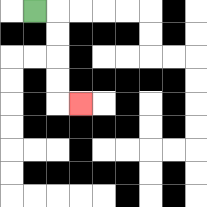{'start': '[1, 0]', 'end': '[3, 4]', 'path_directions': 'R,D,D,D,D,R', 'path_coordinates': '[[1, 0], [2, 0], [2, 1], [2, 2], [2, 3], [2, 4], [3, 4]]'}